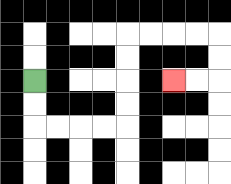{'start': '[1, 3]', 'end': '[7, 3]', 'path_directions': 'D,D,R,R,R,R,U,U,U,U,R,R,R,R,D,D,L,L', 'path_coordinates': '[[1, 3], [1, 4], [1, 5], [2, 5], [3, 5], [4, 5], [5, 5], [5, 4], [5, 3], [5, 2], [5, 1], [6, 1], [7, 1], [8, 1], [9, 1], [9, 2], [9, 3], [8, 3], [7, 3]]'}